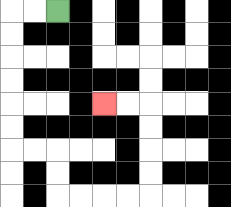{'start': '[2, 0]', 'end': '[4, 4]', 'path_directions': 'L,L,D,D,D,D,D,D,R,R,D,D,R,R,R,R,U,U,U,U,L,L', 'path_coordinates': '[[2, 0], [1, 0], [0, 0], [0, 1], [0, 2], [0, 3], [0, 4], [0, 5], [0, 6], [1, 6], [2, 6], [2, 7], [2, 8], [3, 8], [4, 8], [5, 8], [6, 8], [6, 7], [6, 6], [6, 5], [6, 4], [5, 4], [4, 4]]'}